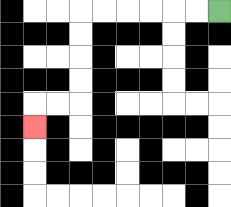{'start': '[9, 0]', 'end': '[1, 5]', 'path_directions': 'L,L,L,L,L,L,D,D,D,D,L,L,D', 'path_coordinates': '[[9, 0], [8, 0], [7, 0], [6, 0], [5, 0], [4, 0], [3, 0], [3, 1], [3, 2], [3, 3], [3, 4], [2, 4], [1, 4], [1, 5]]'}